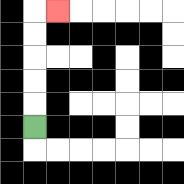{'start': '[1, 5]', 'end': '[2, 0]', 'path_directions': 'U,U,U,U,U,R', 'path_coordinates': '[[1, 5], [1, 4], [1, 3], [1, 2], [1, 1], [1, 0], [2, 0]]'}